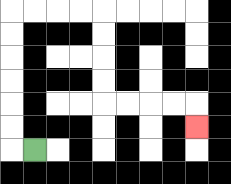{'start': '[1, 6]', 'end': '[8, 5]', 'path_directions': 'L,U,U,U,U,U,U,R,R,R,R,D,D,D,D,R,R,R,R,D', 'path_coordinates': '[[1, 6], [0, 6], [0, 5], [0, 4], [0, 3], [0, 2], [0, 1], [0, 0], [1, 0], [2, 0], [3, 0], [4, 0], [4, 1], [4, 2], [4, 3], [4, 4], [5, 4], [6, 4], [7, 4], [8, 4], [8, 5]]'}